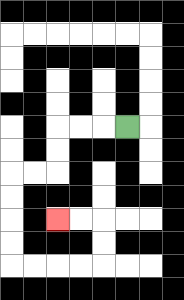{'start': '[5, 5]', 'end': '[2, 9]', 'path_directions': 'L,L,L,D,D,L,L,D,D,D,D,R,R,R,R,U,U,L,L', 'path_coordinates': '[[5, 5], [4, 5], [3, 5], [2, 5], [2, 6], [2, 7], [1, 7], [0, 7], [0, 8], [0, 9], [0, 10], [0, 11], [1, 11], [2, 11], [3, 11], [4, 11], [4, 10], [4, 9], [3, 9], [2, 9]]'}